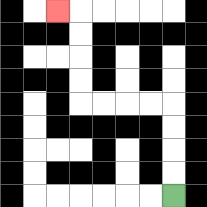{'start': '[7, 8]', 'end': '[2, 0]', 'path_directions': 'U,U,U,U,L,L,L,L,U,U,U,U,L', 'path_coordinates': '[[7, 8], [7, 7], [7, 6], [7, 5], [7, 4], [6, 4], [5, 4], [4, 4], [3, 4], [3, 3], [3, 2], [3, 1], [3, 0], [2, 0]]'}